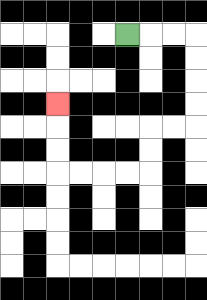{'start': '[5, 1]', 'end': '[2, 4]', 'path_directions': 'R,R,R,D,D,D,D,L,L,D,D,L,L,L,L,U,U,U', 'path_coordinates': '[[5, 1], [6, 1], [7, 1], [8, 1], [8, 2], [8, 3], [8, 4], [8, 5], [7, 5], [6, 5], [6, 6], [6, 7], [5, 7], [4, 7], [3, 7], [2, 7], [2, 6], [2, 5], [2, 4]]'}